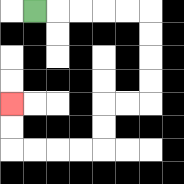{'start': '[1, 0]', 'end': '[0, 4]', 'path_directions': 'R,R,R,R,R,D,D,D,D,L,L,D,D,L,L,L,L,U,U', 'path_coordinates': '[[1, 0], [2, 0], [3, 0], [4, 0], [5, 0], [6, 0], [6, 1], [6, 2], [6, 3], [6, 4], [5, 4], [4, 4], [4, 5], [4, 6], [3, 6], [2, 6], [1, 6], [0, 6], [0, 5], [0, 4]]'}